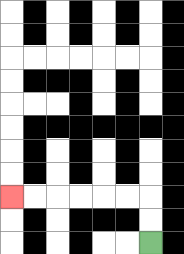{'start': '[6, 10]', 'end': '[0, 8]', 'path_directions': 'U,U,L,L,L,L,L,L', 'path_coordinates': '[[6, 10], [6, 9], [6, 8], [5, 8], [4, 8], [3, 8], [2, 8], [1, 8], [0, 8]]'}